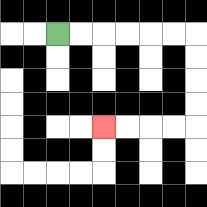{'start': '[2, 1]', 'end': '[4, 5]', 'path_directions': 'R,R,R,R,R,R,D,D,D,D,L,L,L,L', 'path_coordinates': '[[2, 1], [3, 1], [4, 1], [5, 1], [6, 1], [7, 1], [8, 1], [8, 2], [8, 3], [8, 4], [8, 5], [7, 5], [6, 5], [5, 5], [4, 5]]'}